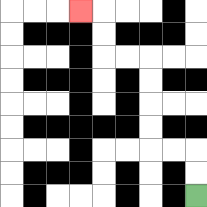{'start': '[8, 8]', 'end': '[3, 0]', 'path_directions': 'U,U,L,L,U,U,U,U,L,L,U,U,L', 'path_coordinates': '[[8, 8], [8, 7], [8, 6], [7, 6], [6, 6], [6, 5], [6, 4], [6, 3], [6, 2], [5, 2], [4, 2], [4, 1], [4, 0], [3, 0]]'}